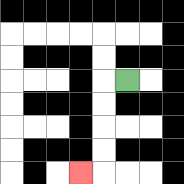{'start': '[5, 3]', 'end': '[3, 7]', 'path_directions': 'L,D,D,D,D,L', 'path_coordinates': '[[5, 3], [4, 3], [4, 4], [4, 5], [4, 6], [4, 7], [3, 7]]'}